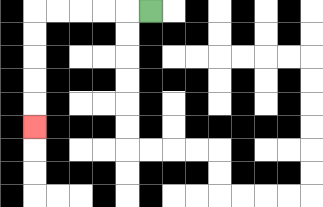{'start': '[6, 0]', 'end': '[1, 5]', 'path_directions': 'L,L,L,L,L,D,D,D,D,D', 'path_coordinates': '[[6, 0], [5, 0], [4, 0], [3, 0], [2, 0], [1, 0], [1, 1], [1, 2], [1, 3], [1, 4], [1, 5]]'}